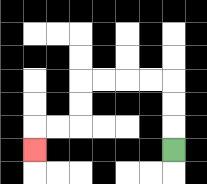{'start': '[7, 6]', 'end': '[1, 6]', 'path_directions': 'U,U,U,L,L,L,L,D,D,L,L,D', 'path_coordinates': '[[7, 6], [7, 5], [7, 4], [7, 3], [6, 3], [5, 3], [4, 3], [3, 3], [3, 4], [3, 5], [2, 5], [1, 5], [1, 6]]'}